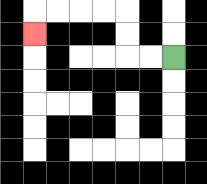{'start': '[7, 2]', 'end': '[1, 1]', 'path_directions': 'L,L,U,U,L,L,L,L,D', 'path_coordinates': '[[7, 2], [6, 2], [5, 2], [5, 1], [5, 0], [4, 0], [3, 0], [2, 0], [1, 0], [1, 1]]'}